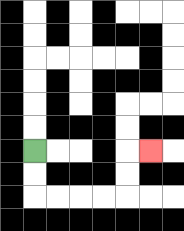{'start': '[1, 6]', 'end': '[6, 6]', 'path_directions': 'D,D,R,R,R,R,U,U,R', 'path_coordinates': '[[1, 6], [1, 7], [1, 8], [2, 8], [3, 8], [4, 8], [5, 8], [5, 7], [5, 6], [6, 6]]'}